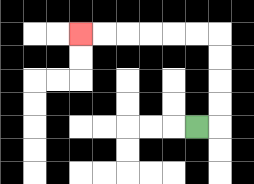{'start': '[8, 5]', 'end': '[3, 1]', 'path_directions': 'R,U,U,U,U,L,L,L,L,L,L', 'path_coordinates': '[[8, 5], [9, 5], [9, 4], [9, 3], [9, 2], [9, 1], [8, 1], [7, 1], [6, 1], [5, 1], [4, 1], [3, 1]]'}